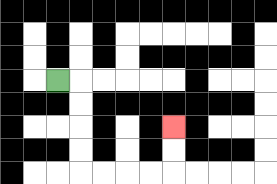{'start': '[2, 3]', 'end': '[7, 5]', 'path_directions': 'R,D,D,D,D,R,R,R,R,U,U', 'path_coordinates': '[[2, 3], [3, 3], [3, 4], [3, 5], [3, 6], [3, 7], [4, 7], [5, 7], [6, 7], [7, 7], [7, 6], [7, 5]]'}